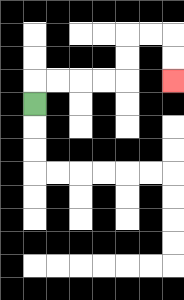{'start': '[1, 4]', 'end': '[7, 3]', 'path_directions': 'U,R,R,R,R,U,U,R,R,D,D', 'path_coordinates': '[[1, 4], [1, 3], [2, 3], [3, 3], [4, 3], [5, 3], [5, 2], [5, 1], [6, 1], [7, 1], [7, 2], [7, 3]]'}